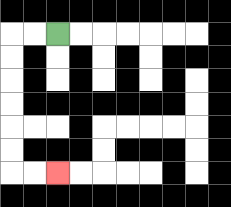{'start': '[2, 1]', 'end': '[2, 7]', 'path_directions': 'L,L,D,D,D,D,D,D,R,R', 'path_coordinates': '[[2, 1], [1, 1], [0, 1], [0, 2], [0, 3], [0, 4], [0, 5], [0, 6], [0, 7], [1, 7], [2, 7]]'}